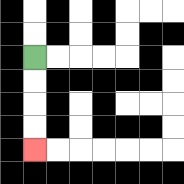{'start': '[1, 2]', 'end': '[1, 6]', 'path_directions': 'D,D,D,D', 'path_coordinates': '[[1, 2], [1, 3], [1, 4], [1, 5], [1, 6]]'}